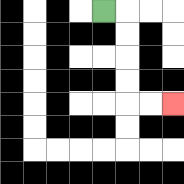{'start': '[4, 0]', 'end': '[7, 4]', 'path_directions': 'R,D,D,D,D,R,R', 'path_coordinates': '[[4, 0], [5, 0], [5, 1], [5, 2], [5, 3], [5, 4], [6, 4], [7, 4]]'}